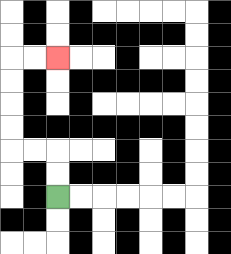{'start': '[2, 8]', 'end': '[2, 2]', 'path_directions': 'U,U,L,L,U,U,U,U,R,R', 'path_coordinates': '[[2, 8], [2, 7], [2, 6], [1, 6], [0, 6], [0, 5], [0, 4], [0, 3], [0, 2], [1, 2], [2, 2]]'}